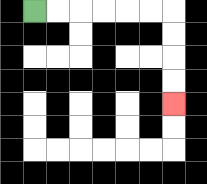{'start': '[1, 0]', 'end': '[7, 4]', 'path_directions': 'R,R,R,R,R,R,D,D,D,D', 'path_coordinates': '[[1, 0], [2, 0], [3, 0], [4, 0], [5, 0], [6, 0], [7, 0], [7, 1], [7, 2], [7, 3], [7, 4]]'}